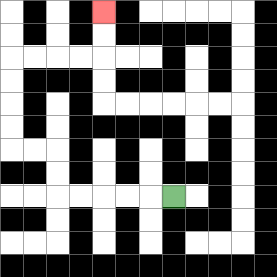{'start': '[7, 8]', 'end': '[4, 0]', 'path_directions': 'L,L,L,L,L,U,U,L,L,U,U,U,U,R,R,R,R,U,U', 'path_coordinates': '[[7, 8], [6, 8], [5, 8], [4, 8], [3, 8], [2, 8], [2, 7], [2, 6], [1, 6], [0, 6], [0, 5], [0, 4], [0, 3], [0, 2], [1, 2], [2, 2], [3, 2], [4, 2], [4, 1], [4, 0]]'}